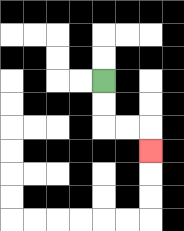{'start': '[4, 3]', 'end': '[6, 6]', 'path_directions': 'D,D,R,R,D', 'path_coordinates': '[[4, 3], [4, 4], [4, 5], [5, 5], [6, 5], [6, 6]]'}